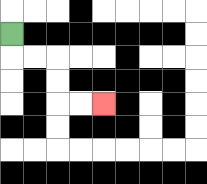{'start': '[0, 1]', 'end': '[4, 4]', 'path_directions': 'D,R,R,D,D,R,R', 'path_coordinates': '[[0, 1], [0, 2], [1, 2], [2, 2], [2, 3], [2, 4], [3, 4], [4, 4]]'}